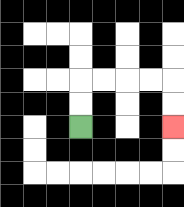{'start': '[3, 5]', 'end': '[7, 5]', 'path_directions': 'U,U,R,R,R,R,D,D', 'path_coordinates': '[[3, 5], [3, 4], [3, 3], [4, 3], [5, 3], [6, 3], [7, 3], [7, 4], [7, 5]]'}